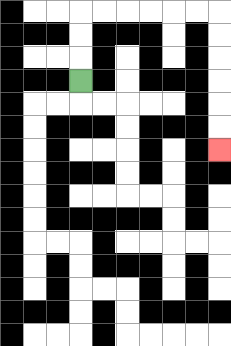{'start': '[3, 3]', 'end': '[9, 6]', 'path_directions': 'U,U,U,R,R,R,R,R,R,D,D,D,D,D,D', 'path_coordinates': '[[3, 3], [3, 2], [3, 1], [3, 0], [4, 0], [5, 0], [6, 0], [7, 0], [8, 0], [9, 0], [9, 1], [9, 2], [9, 3], [9, 4], [9, 5], [9, 6]]'}